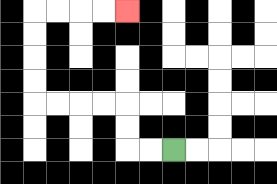{'start': '[7, 6]', 'end': '[5, 0]', 'path_directions': 'L,L,U,U,L,L,L,L,U,U,U,U,R,R,R,R', 'path_coordinates': '[[7, 6], [6, 6], [5, 6], [5, 5], [5, 4], [4, 4], [3, 4], [2, 4], [1, 4], [1, 3], [1, 2], [1, 1], [1, 0], [2, 0], [3, 0], [4, 0], [5, 0]]'}